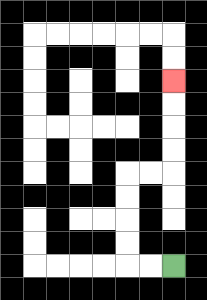{'start': '[7, 11]', 'end': '[7, 3]', 'path_directions': 'L,L,U,U,U,U,R,R,U,U,U,U', 'path_coordinates': '[[7, 11], [6, 11], [5, 11], [5, 10], [5, 9], [5, 8], [5, 7], [6, 7], [7, 7], [7, 6], [7, 5], [7, 4], [7, 3]]'}